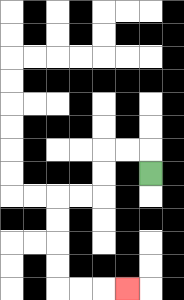{'start': '[6, 7]', 'end': '[5, 12]', 'path_directions': 'U,L,L,D,D,L,L,D,D,D,D,R,R,R', 'path_coordinates': '[[6, 7], [6, 6], [5, 6], [4, 6], [4, 7], [4, 8], [3, 8], [2, 8], [2, 9], [2, 10], [2, 11], [2, 12], [3, 12], [4, 12], [5, 12]]'}